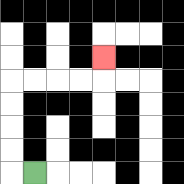{'start': '[1, 7]', 'end': '[4, 2]', 'path_directions': 'L,U,U,U,U,R,R,R,R,U', 'path_coordinates': '[[1, 7], [0, 7], [0, 6], [0, 5], [0, 4], [0, 3], [1, 3], [2, 3], [3, 3], [4, 3], [4, 2]]'}